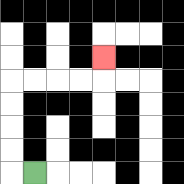{'start': '[1, 7]', 'end': '[4, 2]', 'path_directions': 'L,U,U,U,U,R,R,R,R,U', 'path_coordinates': '[[1, 7], [0, 7], [0, 6], [0, 5], [0, 4], [0, 3], [1, 3], [2, 3], [3, 3], [4, 3], [4, 2]]'}